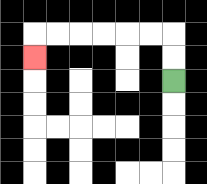{'start': '[7, 3]', 'end': '[1, 2]', 'path_directions': 'U,U,L,L,L,L,L,L,D', 'path_coordinates': '[[7, 3], [7, 2], [7, 1], [6, 1], [5, 1], [4, 1], [3, 1], [2, 1], [1, 1], [1, 2]]'}